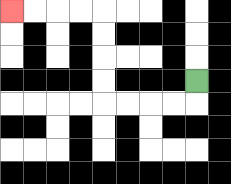{'start': '[8, 3]', 'end': '[0, 0]', 'path_directions': 'D,L,L,L,L,U,U,U,U,L,L,L,L', 'path_coordinates': '[[8, 3], [8, 4], [7, 4], [6, 4], [5, 4], [4, 4], [4, 3], [4, 2], [4, 1], [4, 0], [3, 0], [2, 0], [1, 0], [0, 0]]'}